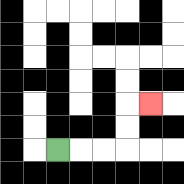{'start': '[2, 6]', 'end': '[6, 4]', 'path_directions': 'R,R,R,U,U,R', 'path_coordinates': '[[2, 6], [3, 6], [4, 6], [5, 6], [5, 5], [5, 4], [6, 4]]'}